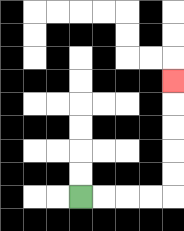{'start': '[3, 8]', 'end': '[7, 3]', 'path_directions': 'R,R,R,R,U,U,U,U,U', 'path_coordinates': '[[3, 8], [4, 8], [5, 8], [6, 8], [7, 8], [7, 7], [7, 6], [7, 5], [7, 4], [7, 3]]'}